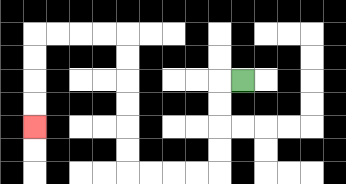{'start': '[10, 3]', 'end': '[1, 5]', 'path_directions': 'L,D,D,D,D,L,L,L,L,U,U,U,U,U,U,L,L,L,L,D,D,D,D', 'path_coordinates': '[[10, 3], [9, 3], [9, 4], [9, 5], [9, 6], [9, 7], [8, 7], [7, 7], [6, 7], [5, 7], [5, 6], [5, 5], [5, 4], [5, 3], [5, 2], [5, 1], [4, 1], [3, 1], [2, 1], [1, 1], [1, 2], [1, 3], [1, 4], [1, 5]]'}